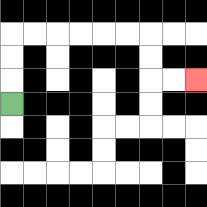{'start': '[0, 4]', 'end': '[8, 3]', 'path_directions': 'U,U,U,R,R,R,R,R,R,D,D,R,R', 'path_coordinates': '[[0, 4], [0, 3], [0, 2], [0, 1], [1, 1], [2, 1], [3, 1], [4, 1], [5, 1], [6, 1], [6, 2], [6, 3], [7, 3], [8, 3]]'}